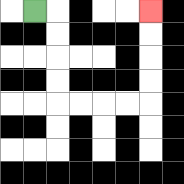{'start': '[1, 0]', 'end': '[6, 0]', 'path_directions': 'R,D,D,D,D,R,R,R,R,U,U,U,U', 'path_coordinates': '[[1, 0], [2, 0], [2, 1], [2, 2], [2, 3], [2, 4], [3, 4], [4, 4], [5, 4], [6, 4], [6, 3], [6, 2], [6, 1], [6, 0]]'}